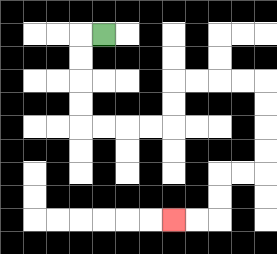{'start': '[4, 1]', 'end': '[7, 9]', 'path_directions': 'L,D,D,D,D,R,R,R,R,U,U,R,R,R,R,D,D,D,D,L,L,D,D,L,L', 'path_coordinates': '[[4, 1], [3, 1], [3, 2], [3, 3], [3, 4], [3, 5], [4, 5], [5, 5], [6, 5], [7, 5], [7, 4], [7, 3], [8, 3], [9, 3], [10, 3], [11, 3], [11, 4], [11, 5], [11, 6], [11, 7], [10, 7], [9, 7], [9, 8], [9, 9], [8, 9], [7, 9]]'}